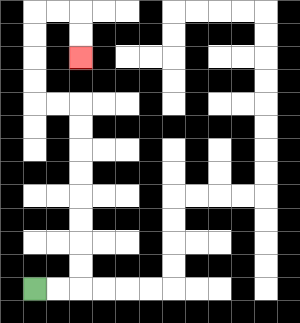{'start': '[1, 12]', 'end': '[3, 2]', 'path_directions': 'R,R,U,U,U,U,U,U,U,U,L,L,U,U,U,U,R,R,D,D', 'path_coordinates': '[[1, 12], [2, 12], [3, 12], [3, 11], [3, 10], [3, 9], [3, 8], [3, 7], [3, 6], [3, 5], [3, 4], [2, 4], [1, 4], [1, 3], [1, 2], [1, 1], [1, 0], [2, 0], [3, 0], [3, 1], [3, 2]]'}